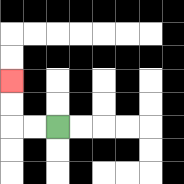{'start': '[2, 5]', 'end': '[0, 3]', 'path_directions': 'L,L,U,U', 'path_coordinates': '[[2, 5], [1, 5], [0, 5], [0, 4], [0, 3]]'}